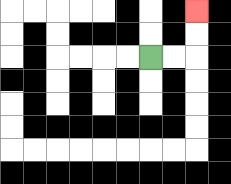{'start': '[6, 2]', 'end': '[8, 0]', 'path_directions': 'R,R,U,U', 'path_coordinates': '[[6, 2], [7, 2], [8, 2], [8, 1], [8, 0]]'}